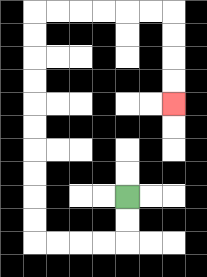{'start': '[5, 8]', 'end': '[7, 4]', 'path_directions': 'D,D,L,L,L,L,U,U,U,U,U,U,U,U,U,U,R,R,R,R,R,R,D,D,D,D', 'path_coordinates': '[[5, 8], [5, 9], [5, 10], [4, 10], [3, 10], [2, 10], [1, 10], [1, 9], [1, 8], [1, 7], [1, 6], [1, 5], [1, 4], [1, 3], [1, 2], [1, 1], [1, 0], [2, 0], [3, 0], [4, 0], [5, 0], [6, 0], [7, 0], [7, 1], [7, 2], [7, 3], [7, 4]]'}